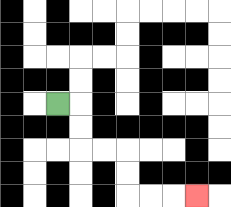{'start': '[2, 4]', 'end': '[8, 8]', 'path_directions': 'R,D,D,R,R,D,D,R,R,R', 'path_coordinates': '[[2, 4], [3, 4], [3, 5], [3, 6], [4, 6], [5, 6], [5, 7], [5, 8], [6, 8], [7, 8], [8, 8]]'}